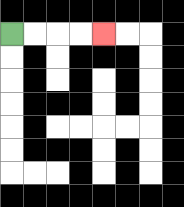{'start': '[0, 1]', 'end': '[4, 1]', 'path_directions': 'R,R,R,R', 'path_coordinates': '[[0, 1], [1, 1], [2, 1], [3, 1], [4, 1]]'}